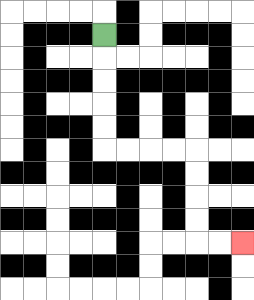{'start': '[4, 1]', 'end': '[10, 10]', 'path_directions': 'D,D,D,D,D,R,R,R,R,D,D,D,D,R,R', 'path_coordinates': '[[4, 1], [4, 2], [4, 3], [4, 4], [4, 5], [4, 6], [5, 6], [6, 6], [7, 6], [8, 6], [8, 7], [8, 8], [8, 9], [8, 10], [9, 10], [10, 10]]'}